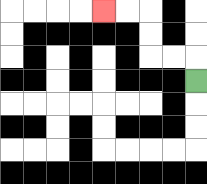{'start': '[8, 3]', 'end': '[4, 0]', 'path_directions': 'U,L,L,U,U,L,L', 'path_coordinates': '[[8, 3], [8, 2], [7, 2], [6, 2], [6, 1], [6, 0], [5, 0], [4, 0]]'}